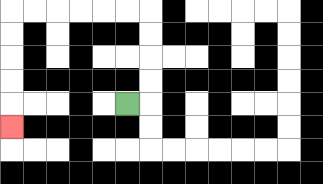{'start': '[5, 4]', 'end': '[0, 5]', 'path_directions': 'R,U,U,U,U,L,L,L,L,L,L,D,D,D,D,D', 'path_coordinates': '[[5, 4], [6, 4], [6, 3], [6, 2], [6, 1], [6, 0], [5, 0], [4, 0], [3, 0], [2, 0], [1, 0], [0, 0], [0, 1], [0, 2], [0, 3], [0, 4], [0, 5]]'}